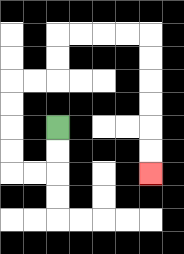{'start': '[2, 5]', 'end': '[6, 7]', 'path_directions': 'D,D,L,L,U,U,U,U,R,R,U,U,R,R,R,R,D,D,D,D,D,D', 'path_coordinates': '[[2, 5], [2, 6], [2, 7], [1, 7], [0, 7], [0, 6], [0, 5], [0, 4], [0, 3], [1, 3], [2, 3], [2, 2], [2, 1], [3, 1], [4, 1], [5, 1], [6, 1], [6, 2], [6, 3], [6, 4], [6, 5], [6, 6], [6, 7]]'}